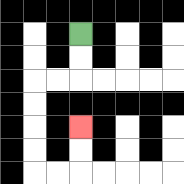{'start': '[3, 1]', 'end': '[3, 5]', 'path_directions': 'D,D,L,L,D,D,D,D,R,R,U,U', 'path_coordinates': '[[3, 1], [3, 2], [3, 3], [2, 3], [1, 3], [1, 4], [1, 5], [1, 6], [1, 7], [2, 7], [3, 7], [3, 6], [3, 5]]'}